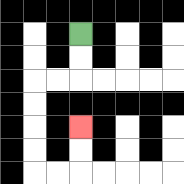{'start': '[3, 1]', 'end': '[3, 5]', 'path_directions': 'D,D,L,L,D,D,D,D,R,R,U,U', 'path_coordinates': '[[3, 1], [3, 2], [3, 3], [2, 3], [1, 3], [1, 4], [1, 5], [1, 6], [1, 7], [2, 7], [3, 7], [3, 6], [3, 5]]'}